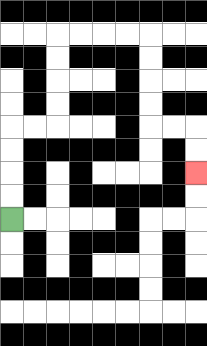{'start': '[0, 9]', 'end': '[8, 7]', 'path_directions': 'U,U,U,U,R,R,U,U,U,U,R,R,R,R,D,D,D,D,R,R,D,D', 'path_coordinates': '[[0, 9], [0, 8], [0, 7], [0, 6], [0, 5], [1, 5], [2, 5], [2, 4], [2, 3], [2, 2], [2, 1], [3, 1], [4, 1], [5, 1], [6, 1], [6, 2], [6, 3], [6, 4], [6, 5], [7, 5], [8, 5], [8, 6], [8, 7]]'}